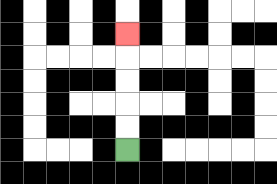{'start': '[5, 6]', 'end': '[5, 1]', 'path_directions': 'U,U,U,U,U', 'path_coordinates': '[[5, 6], [5, 5], [5, 4], [5, 3], [5, 2], [5, 1]]'}